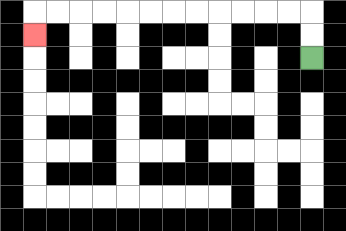{'start': '[13, 2]', 'end': '[1, 1]', 'path_directions': 'U,U,L,L,L,L,L,L,L,L,L,L,L,L,D', 'path_coordinates': '[[13, 2], [13, 1], [13, 0], [12, 0], [11, 0], [10, 0], [9, 0], [8, 0], [7, 0], [6, 0], [5, 0], [4, 0], [3, 0], [2, 0], [1, 0], [1, 1]]'}